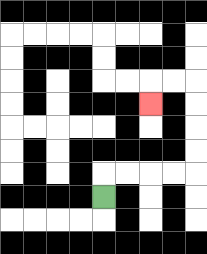{'start': '[4, 8]', 'end': '[6, 4]', 'path_directions': 'U,R,R,R,R,U,U,U,U,L,L,D', 'path_coordinates': '[[4, 8], [4, 7], [5, 7], [6, 7], [7, 7], [8, 7], [8, 6], [8, 5], [8, 4], [8, 3], [7, 3], [6, 3], [6, 4]]'}